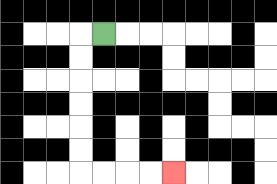{'start': '[4, 1]', 'end': '[7, 7]', 'path_directions': 'L,D,D,D,D,D,D,R,R,R,R', 'path_coordinates': '[[4, 1], [3, 1], [3, 2], [3, 3], [3, 4], [3, 5], [3, 6], [3, 7], [4, 7], [5, 7], [6, 7], [7, 7]]'}